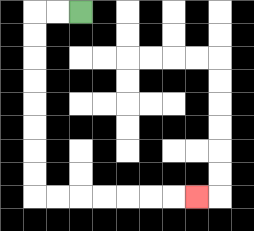{'start': '[3, 0]', 'end': '[8, 8]', 'path_directions': 'L,L,D,D,D,D,D,D,D,D,R,R,R,R,R,R,R', 'path_coordinates': '[[3, 0], [2, 0], [1, 0], [1, 1], [1, 2], [1, 3], [1, 4], [1, 5], [1, 6], [1, 7], [1, 8], [2, 8], [3, 8], [4, 8], [5, 8], [6, 8], [7, 8], [8, 8]]'}